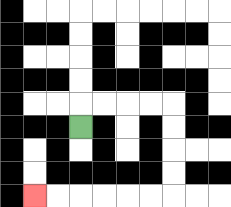{'start': '[3, 5]', 'end': '[1, 8]', 'path_directions': 'U,R,R,R,R,D,D,D,D,L,L,L,L,L,L', 'path_coordinates': '[[3, 5], [3, 4], [4, 4], [5, 4], [6, 4], [7, 4], [7, 5], [7, 6], [7, 7], [7, 8], [6, 8], [5, 8], [4, 8], [3, 8], [2, 8], [1, 8]]'}